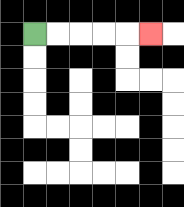{'start': '[1, 1]', 'end': '[6, 1]', 'path_directions': 'R,R,R,R,R', 'path_coordinates': '[[1, 1], [2, 1], [3, 1], [4, 1], [5, 1], [6, 1]]'}